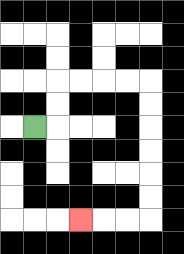{'start': '[1, 5]', 'end': '[3, 9]', 'path_directions': 'R,U,U,R,R,R,R,D,D,D,D,D,D,L,L,L', 'path_coordinates': '[[1, 5], [2, 5], [2, 4], [2, 3], [3, 3], [4, 3], [5, 3], [6, 3], [6, 4], [6, 5], [6, 6], [6, 7], [6, 8], [6, 9], [5, 9], [4, 9], [3, 9]]'}